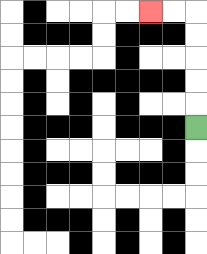{'start': '[8, 5]', 'end': '[6, 0]', 'path_directions': 'U,U,U,U,U,L,L', 'path_coordinates': '[[8, 5], [8, 4], [8, 3], [8, 2], [8, 1], [8, 0], [7, 0], [6, 0]]'}